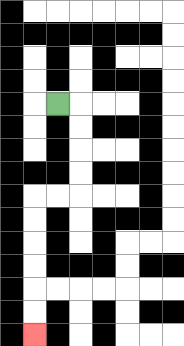{'start': '[2, 4]', 'end': '[1, 14]', 'path_directions': 'R,D,D,D,D,L,L,D,D,D,D,D,D', 'path_coordinates': '[[2, 4], [3, 4], [3, 5], [3, 6], [3, 7], [3, 8], [2, 8], [1, 8], [1, 9], [1, 10], [1, 11], [1, 12], [1, 13], [1, 14]]'}